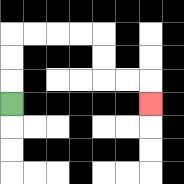{'start': '[0, 4]', 'end': '[6, 4]', 'path_directions': 'U,U,U,R,R,R,R,D,D,R,R,D', 'path_coordinates': '[[0, 4], [0, 3], [0, 2], [0, 1], [1, 1], [2, 1], [3, 1], [4, 1], [4, 2], [4, 3], [5, 3], [6, 3], [6, 4]]'}